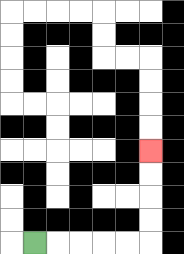{'start': '[1, 10]', 'end': '[6, 6]', 'path_directions': 'R,R,R,R,R,U,U,U,U', 'path_coordinates': '[[1, 10], [2, 10], [3, 10], [4, 10], [5, 10], [6, 10], [6, 9], [6, 8], [6, 7], [6, 6]]'}